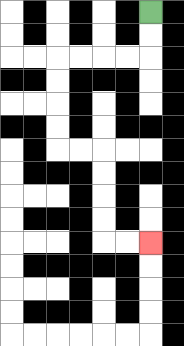{'start': '[6, 0]', 'end': '[6, 10]', 'path_directions': 'D,D,L,L,L,L,D,D,D,D,R,R,D,D,D,D,R,R', 'path_coordinates': '[[6, 0], [6, 1], [6, 2], [5, 2], [4, 2], [3, 2], [2, 2], [2, 3], [2, 4], [2, 5], [2, 6], [3, 6], [4, 6], [4, 7], [4, 8], [4, 9], [4, 10], [5, 10], [6, 10]]'}